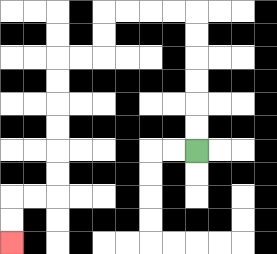{'start': '[8, 6]', 'end': '[0, 10]', 'path_directions': 'U,U,U,U,U,U,L,L,L,L,D,D,L,L,D,D,D,D,D,D,L,L,D,D', 'path_coordinates': '[[8, 6], [8, 5], [8, 4], [8, 3], [8, 2], [8, 1], [8, 0], [7, 0], [6, 0], [5, 0], [4, 0], [4, 1], [4, 2], [3, 2], [2, 2], [2, 3], [2, 4], [2, 5], [2, 6], [2, 7], [2, 8], [1, 8], [0, 8], [0, 9], [0, 10]]'}